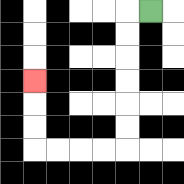{'start': '[6, 0]', 'end': '[1, 3]', 'path_directions': 'L,D,D,D,D,D,D,L,L,L,L,U,U,U', 'path_coordinates': '[[6, 0], [5, 0], [5, 1], [5, 2], [5, 3], [5, 4], [5, 5], [5, 6], [4, 6], [3, 6], [2, 6], [1, 6], [1, 5], [1, 4], [1, 3]]'}